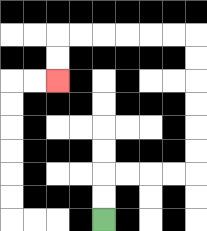{'start': '[4, 9]', 'end': '[2, 3]', 'path_directions': 'U,U,R,R,R,R,U,U,U,U,U,U,L,L,L,L,L,L,D,D', 'path_coordinates': '[[4, 9], [4, 8], [4, 7], [5, 7], [6, 7], [7, 7], [8, 7], [8, 6], [8, 5], [8, 4], [8, 3], [8, 2], [8, 1], [7, 1], [6, 1], [5, 1], [4, 1], [3, 1], [2, 1], [2, 2], [2, 3]]'}